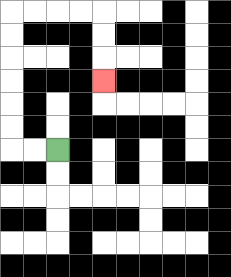{'start': '[2, 6]', 'end': '[4, 3]', 'path_directions': 'L,L,U,U,U,U,U,U,R,R,R,R,D,D,D', 'path_coordinates': '[[2, 6], [1, 6], [0, 6], [0, 5], [0, 4], [0, 3], [0, 2], [0, 1], [0, 0], [1, 0], [2, 0], [3, 0], [4, 0], [4, 1], [4, 2], [4, 3]]'}